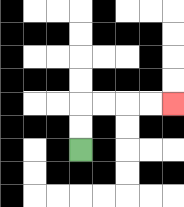{'start': '[3, 6]', 'end': '[7, 4]', 'path_directions': 'U,U,R,R,R,R', 'path_coordinates': '[[3, 6], [3, 5], [3, 4], [4, 4], [5, 4], [6, 4], [7, 4]]'}